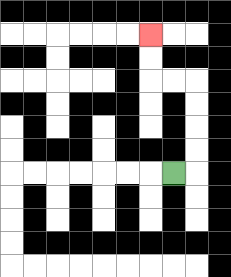{'start': '[7, 7]', 'end': '[6, 1]', 'path_directions': 'R,U,U,U,U,L,L,U,U', 'path_coordinates': '[[7, 7], [8, 7], [8, 6], [8, 5], [8, 4], [8, 3], [7, 3], [6, 3], [6, 2], [6, 1]]'}